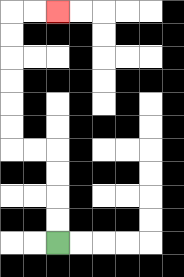{'start': '[2, 10]', 'end': '[2, 0]', 'path_directions': 'U,U,U,U,L,L,U,U,U,U,U,U,R,R', 'path_coordinates': '[[2, 10], [2, 9], [2, 8], [2, 7], [2, 6], [1, 6], [0, 6], [0, 5], [0, 4], [0, 3], [0, 2], [0, 1], [0, 0], [1, 0], [2, 0]]'}